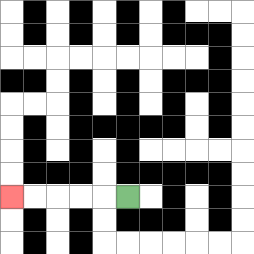{'start': '[5, 8]', 'end': '[0, 8]', 'path_directions': 'L,L,L,L,L', 'path_coordinates': '[[5, 8], [4, 8], [3, 8], [2, 8], [1, 8], [0, 8]]'}